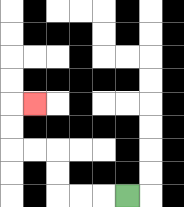{'start': '[5, 8]', 'end': '[1, 4]', 'path_directions': 'L,L,L,U,U,L,L,U,U,R', 'path_coordinates': '[[5, 8], [4, 8], [3, 8], [2, 8], [2, 7], [2, 6], [1, 6], [0, 6], [0, 5], [0, 4], [1, 4]]'}